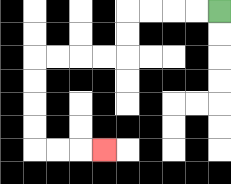{'start': '[9, 0]', 'end': '[4, 6]', 'path_directions': 'L,L,L,L,D,D,L,L,L,L,D,D,D,D,R,R,R', 'path_coordinates': '[[9, 0], [8, 0], [7, 0], [6, 0], [5, 0], [5, 1], [5, 2], [4, 2], [3, 2], [2, 2], [1, 2], [1, 3], [1, 4], [1, 5], [1, 6], [2, 6], [3, 6], [4, 6]]'}